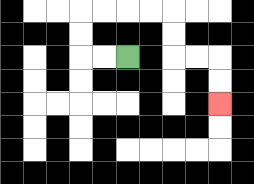{'start': '[5, 2]', 'end': '[9, 4]', 'path_directions': 'L,L,U,U,R,R,R,R,D,D,R,R,D,D', 'path_coordinates': '[[5, 2], [4, 2], [3, 2], [3, 1], [3, 0], [4, 0], [5, 0], [6, 0], [7, 0], [7, 1], [7, 2], [8, 2], [9, 2], [9, 3], [9, 4]]'}